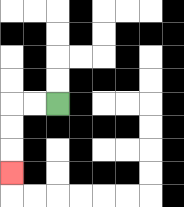{'start': '[2, 4]', 'end': '[0, 7]', 'path_directions': 'L,L,D,D,D', 'path_coordinates': '[[2, 4], [1, 4], [0, 4], [0, 5], [0, 6], [0, 7]]'}